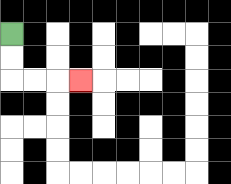{'start': '[0, 1]', 'end': '[3, 3]', 'path_directions': 'D,D,R,R,R', 'path_coordinates': '[[0, 1], [0, 2], [0, 3], [1, 3], [2, 3], [3, 3]]'}